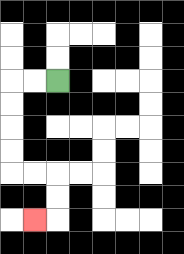{'start': '[2, 3]', 'end': '[1, 9]', 'path_directions': 'L,L,D,D,D,D,R,R,D,D,L', 'path_coordinates': '[[2, 3], [1, 3], [0, 3], [0, 4], [0, 5], [0, 6], [0, 7], [1, 7], [2, 7], [2, 8], [2, 9], [1, 9]]'}